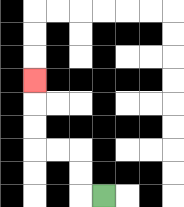{'start': '[4, 8]', 'end': '[1, 3]', 'path_directions': 'L,U,U,L,L,U,U,U', 'path_coordinates': '[[4, 8], [3, 8], [3, 7], [3, 6], [2, 6], [1, 6], [1, 5], [1, 4], [1, 3]]'}